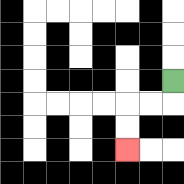{'start': '[7, 3]', 'end': '[5, 6]', 'path_directions': 'D,L,L,D,D', 'path_coordinates': '[[7, 3], [7, 4], [6, 4], [5, 4], [5, 5], [5, 6]]'}